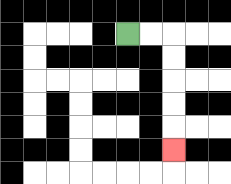{'start': '[5, 1]', 'end': '[7, 6]', 'path_directions': 'R,R,D,D,D,D,D', 'path_coordinates': '[[5, 1], [6, 1], [7, 1], [7, 2], [7, 3], [7, 4], [7, 5], [7, 6]]'}